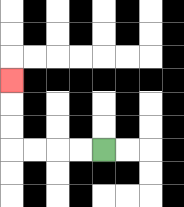{'start': '[4, 6]', 'end': '[0, 3]', 'path_directions': 'L,L,L,L,U,U,U', 'path_coordinates': '[[4, 6], [3, 6], [2, 6], [1, 6], [0, 6], [0, 5], [0, 4], [0, 3]]'}